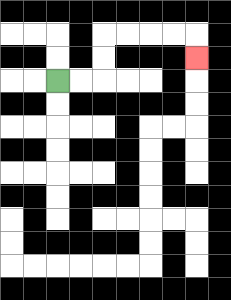{'start': '[2, 3]', 'end': '[8, 2]', 'path_directions': 'R,R,U,U,R,R,R,R,D', 'path_coordinates': '[[2, 3], [3, 3], [4, 3], [4, 2], [4, 1], [5, 1], [6, 1], [7, 1], [8, 1], [8, 2]]'}